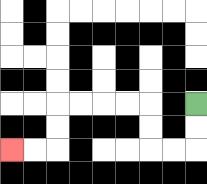{'start': '[8, 4]', 'end': '[0, 6]', 'path_directions': 'D,D,L,L,U,U,L,L,L,L,D,D,L,L', 'path_coordinates': '[[8, 4], [8, 5], [8, 6], [7, 6], [6, 6], [6, 5], [6, 4], [5, 4], [4, 4], [3, 4], [2, 4], [2, 5], [2, 6], [1, 6], [0, 6]]'}